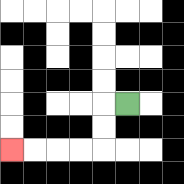{'start': '[5, 4]', 'end': '[0, 6]', 'path_directions': 'L,D,D,L,L,L,L', 'path_coordinates': '[[5, 4], [4, 4], [4, 5], [4, 6], [3, 6], [2, 6], [1, 6], [0, 6]]'}